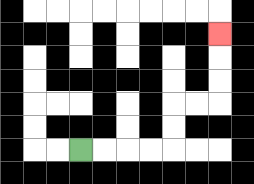{'start': '[3, 6]', 'end': '[9, 1]', 'path_directions': 'R,R,R,R,U,U,R,R,U,U,U', 'path_coordinates': '[[3, 6], [4, 6], [5, 6], [6, 6], [7, 6], [7, 5], [7, 4], [8, 4], [9, 4], [9, 3], [9, 2], [9, 1]]'}